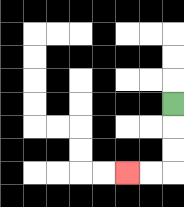{'start': '[7, 4]', 'end': '[5, 7]', 'path_directions': 'D,D,D,L,L', 'path_coordinates': '[[7, 4], [7, 5], [7, 6], [7, 7], [6, 7], [5, 7]]'}